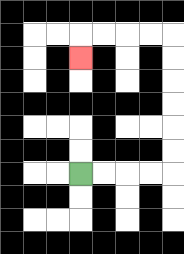{'start': '[3, 7]', 'end': '[3, 2]', 'path_directions': 'R,R,R,R,U,U,U,U,U,U,L,L,L,L,D', 'path_coordinates': '[[3, 7], [4, 7], [5, 7], [6, 7], [7, 7], [7, 6], [7, 5], [7, 4], [7, 3], [7, 2], [7, 1], [6, 1], [5, 1], [4, 1], [3, 1], [3, 2]]'}